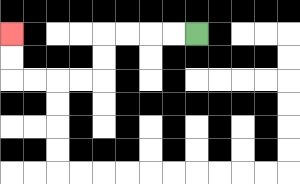{'start': '[8, 1]', 'end': '[0, 1]', 'path_directions': 'L,L,L,L,D,D,L,L,L,L,U,U', 'path_coordinates': '[[8, 1], [7, 1], [6, 1], [5, 1], [4, 1], [4, 2], [4, 3], [3, 3], [2, 3], [1, 3], [0, 3], [0, 2], [0, 1]]'}